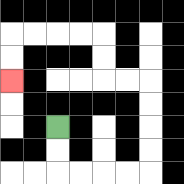{'start': '[2, 5]', 'end': '[0, 3]', 'path_directions': 'D,D,R,R,R,R,U,U,U,U,L,L,U,U,L,L,L,L,D,D', 'path_coordinates': '[[2, 5], [2, 6], [2, 7], [3, 7], [4, 7], [5, 7], [6, 7], [6, 6], [6, 5], [6, 4], [6, 3], [5, 3], [4, 3], [4, 2], [4, 1], [3, 1], [2, 1], [1, 1], [0, 1], [0, 2], [0, 3]]'}